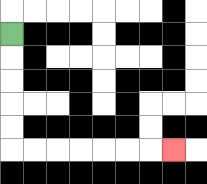{'start': '[0, 1]', 'end': '[7, 6]', 'path_directions': 'D,D,D,D,D,R,R,R,R,R,R,R', 'path_coordinates': '[[0, 1], [0, 2], [0, 3], [0, 4], [0, 5], [0, 6], [1, 6], [2, 6], [3, 6], [4, 6], [5, 6], [6, 6], [7, 6]]'}